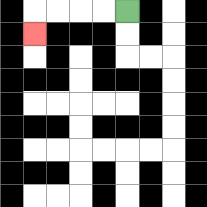{'start': '[5, 0]', 'end': '[1, 1]', 'path_directions': 'L,L,L,L,D', 'path_coordinates': '[[5, 0], [4, 0], [3, 0], [2, 0], [1, 0], [1, 1]]'}